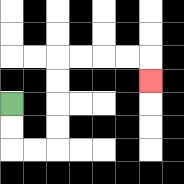{'start': '[0, 4]', 'end': '[6, 3]', 'path_directions': 'D,D,R,R,U,U,U,U,R,R,R,R,D', 'path_coordinates': '[[0, 4], [0, 5], [0, 6], [1, 6], [2, 6], [2, 5], [2, 4], [2, 3], [2, 2], [3, 2], [4, 2], [5, 2], [6, 2], [6, 3]]'}